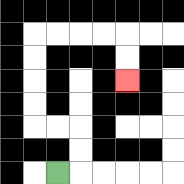{'start': '[2, 7]', 'end': '[5, 3]', 'path_directions': 'R,U,U,L,L,U,U,U,U,R,R,R,R,D,D', 'path_coordinates': '[[2, 7], [3, 7], [3, 6], [3, 5], [2, 5], [1, 5], [1, 4], [1, 3], [1, 2], [1, 1], [2, 1], [3, 1], [4, 1], [5, 1], [5, 2], [5, 3]]'}